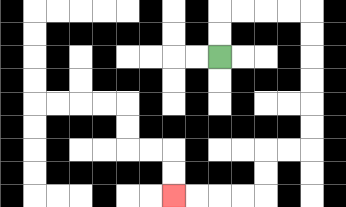{'start': '[9, 2]', 'end': '[7, 8]', 'path_directions': 'U,U,R,R,R,R,D,D,D,D,D,D,L,L,D,D,L,L,L,L', 'path_coordinates': '[[9, 2], [9, 1], [9, 0], [10, 0], [11, 0], [12, 0], [13, 0], [13, 1], [13, 2], [13, 3], [13, 4], [13, 5], [13, 6], [12, 6], [11, 6], [11, 7], [11, 8], [10, 8], [9, 8], [8, 8], [7, 8]]'}